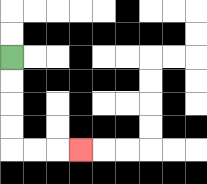{'start': '[0, 2]', 'end': '[3, 6]', 'path_directions': 'D,D,D,D,R,R,R', 'path_coordinates': '[[0, 2], [0, 3], [0, 4], [0, 5], [0, 6], [1, 6], [2, 6], [3, 6]]'}